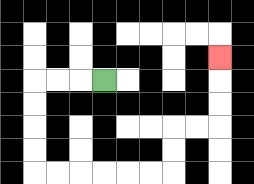{'start': '[4, 3]', 'end': '[9, 2]', 'path_directions': 'L,L,L,D,D,D,D,R,R,R,R,R,R,U,U,R,R,U,U,U', 'path_coordinates': '[[4, 3], [3, 3], [2, 3], [1, 3], [1, 4], [1, 5], [1, 6], [1, 7], [2, 7], [3, 7], [4, 7], [5, 7], [6, 7], [7, 7], [7, 6], [7, 5], [8, 5], [9, 5], [9, 4], [9, 3], [9, 2]]'}